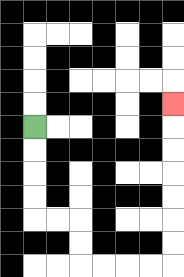{'start': '[1, 5]', 'end': '[7, 4]', 'path_directions': 'D,D,D,D,R,R,D,D,R,R,R,R,U,U,U,U,U,U,U', 'path_coordinates': '[[1, 5], [1, 6], [1, 7], [1, 8], [1, 9], [2, 9], [3, 9], [3, 10], [3, 11], [4, 11], [5, 11], [6, 11], [7, 11], [7, 10], [7, 9], [7, 8], [7, 7], [7, 6], [7, 5], [7, 4]]'}